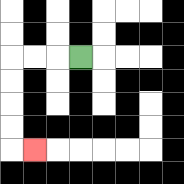{'start': '[3, 2]', 'end': '[1, 6]', 'path_directions': 'L,L,L,D,D,D,D,R', 'path_coordinates': '[[3, 2], [2, 2], [1, 2], [0, 2], [0, 3], [0, 4], [0, 5], [0, 6], [1, 6]]'}